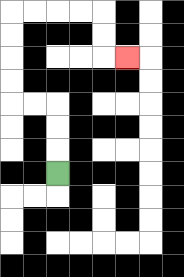{'start': '[2, 7]', 'end': '[5, 2]', 'path_directions': 'U,U,U,L,L,U,U,U,U,R,R,R,R,D,D,R', 'path_coordinates': '[[2, 7], [2, 6], [2, 5], [2, 4], [1, 4], [0, 4], [0, 3], [0, 2], [0, 1], [0, 0], [1, 0], [2, 0], [3, 0], [4, 0], [4, 1], [4, 2], [5, 2]]'}